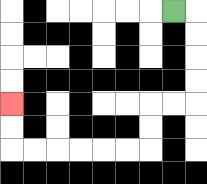{'start': '[7, 0]', 'end': '[0, 4]', 'path_directions': 'R,D,D,D,D,L,L,D,D,L,L,L,L,L,L,U,U', 'path_coordinates': '[[7, 0], [8, 0], [8, 1], [8, 2], [8, 3], [8, 4], [7, 4], [6, 4], [6, 5], [6, 6], [5, 6], [4, 6], [3, 6], [2, 6], [1, 6], [0, 6], [0, 5], [0, 4]]'}